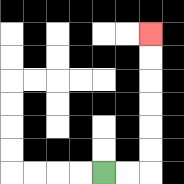{'start': '[4, 7]', 'end': '[6, 1]', 'path_directions': 'R,R,U,U,U,U,U,U', 'path_coordinates': '[[4, 7], [5, 7], [6, 7], [6, 6], [6, 5], [6, 4], [6, 3], [6, 2], [6, 1]]'}